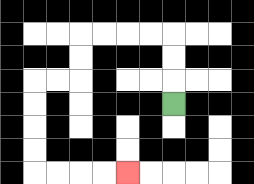{'start': '[7, 4]', 'end': '[5, 7]', 'path_directions': 'U,U,U,L,L,L,L,D,D,L,L,D,D,D,D,R,R,R,R', 'path_coordinates': '[[7, 4], [7, 3], [7, 2], [7, 1], [6, 1], [5, 1], [4, 1], [3, 1], [3, 2], [3, 3], [2, 3], [1, 3], [1, 4], [1, 5], [1, 6], [1, 7], [2, 7], [3, 7], [4, 7], [5, 7]]'}